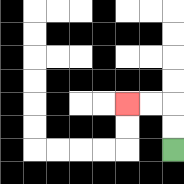{'start': '[7, 6]', 'end': '[5, 4]', 'path_directions': 'U,U,L,L', 'path_coordinates': '[[7, 6], [7, 5], [7, 4], [6, 4], [5, 4]]'}